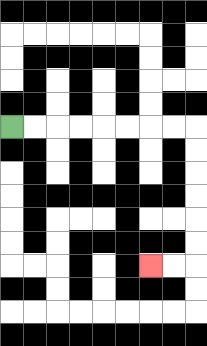{'start': '[0, 5]', 'end': '[6, 11]', 'path_directions': 'R,R,R,R,R,R,R,R,D,D,D,D,D,D,L,L', 'path_coordinates': '[[0, 5], [1, 5], [2, 5], [3, 5], [4, 5], [5, 5], [6, 5], [7, 5], [8, 5], [8, 6], [8, 7], [8, 8], [8, 9], [8, 10], [8, 11], [7, 11], [6, 11]]'}